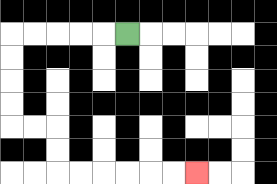{'start': '[5, 1]', 'end': '[8, 7]', 'path_directions': 'L,L,L,L,L,D,D,D,D,R,R,D,D,R,R,R,R,R,R', 'path_coordinates': '[[5, 1], [4, 1], [3, 1], [2, 1], [1, 1], [0, 1], [0, 2], [0, 3], [0, 4], [0, 5], [1, 5], [2, 5], [2, 6], [2, 7], [3, 7], [4, 7], [5, 7], [6, 7], [7, 7], [8, 7]]'}